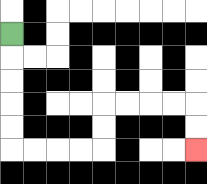{'start': '[0, 1]', 'end': '[8, 6]', 'path_directions': 'D,D,D,D,D,R,R,R,R,U,U,R,R,R,R,D,D', 'path_coordinates': '[[0, 1], [0, 2], [0, 3], [0, 4], [0, 5], [0, 6], [1, 6], [2, 6], [3, 6], [4, 6], [4, 5], [4, 4], [5, 4], [6, 4], [7, 4], [8, 4], [8, 5], [8, 6]]'}